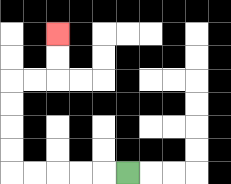{'start': '[5, 7]', 'end': '[2, 1]', 'path_directions': 'L,L,L,L,L,U,U,U,U,R,R,U,U', 'path_coordinates': '[[5, 7], [4, 7], [3, 7], [2, 7], [1, 7], [0, 7], [0, 6], [0, 5], [0, 4], [0, 3], [1, 3], [2, 3], [2, 2], [2, 1]]'}